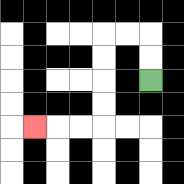{'start': '[6, 3]', 'end': '[1, 5]', 'path_directions': 'U,U,L,L,D,D,D,D,L,L,L', 'path_coordinates': '[[6, 3], [6, 2], [6, 1], [5, 1], [4, 1], [4, 2], [4, 3], [4, 4], [4, 5], [3, 5], [2, 5], [1, 5]]'}